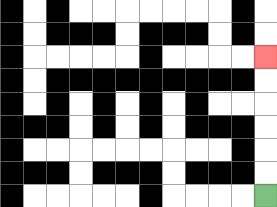{'start': '[11, 8]', 'end': '[11, 2]', 'path_directions': 'U,U,U,U,U,U', 'path_coordinates': '[[11, 8], [11, 7], [11, 6], [11, 5], [11, 4], [11, 3], [11, 2]]'}